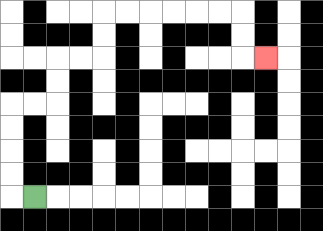{'start': '[1, 8]', 'end': '[11, 2]', 'path_directions': 'L,U,U,U,U,R,R,U,U,R,R,U,U,R,R,R,R,R,R,D,D,R', 'path_coordinates': '[[1, 8], [0, 8], [0, 7], [0, 6], [0, 5], [0, 4], [1, 4], [2, 4], [2, 3], [2, 2], [3, 2], [4, 2], [4, 1], [4, 0], [5, 0], [6, 0], [7, 0], [8, 0], [9, 0], [10, 0], [10, 1], [10, 2], [11, 2]]'}